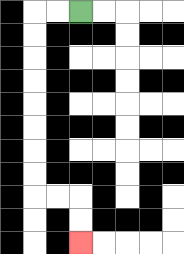{'start': '[3, 0]', 'end': '[3, 10]', 'path_directions': 'L,L,D,D,D,D,D,D,D,D,R,R,D,D', 'path_coordinates': '[[3, 0], [2, 0], [1, 0], [1, 1], [1, 2], [1, 3], [1, 4], [1, 5], [1, 6], [1, 7], [1, 8], [2, 8], [3, 8], [3, 9], [3, 10]]'}